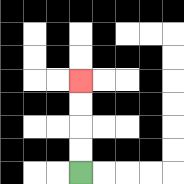{'start': '[3, 7]', 'end': '[3, 3]', 'path_directions': 'U,U,U,U', 'path_coordinates': '[[3, 7], [3, 6], [3, 5], [3, 4], [3, 3]]'}